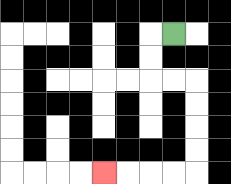{'start': '[7, 1]', 'end': '[4, 7]', 'path_directions': 'L,D,D,R,R,D,D,D,D,L,L,L,L', 'path_coordinates': '[[7, 1], [6, 1], [6, 2], [6, 3], [7, 3], [8, 3], [8, 4], [8, 5], [8, 6], [8, 7], [7, 7], [6, 7], [5, 7], [4, 7]]'}